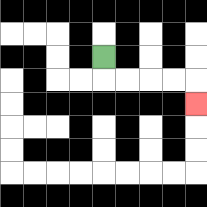{'start': '[4, 2]', 'end': '[8, 4]', 'path_directions': 'D,R,R,R,R,D', 'path_coordinates': '[[4, 2], [4, 3], [5, 3], [6, 3], [7, 3], [8, 3], [8, 4]]'}